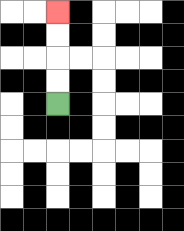{'start': '[2, 4]', 'end': '[2, 0]', 'path_directions': 'U,U,U,U', 'path_coordinates': '[[2, 4], [2, 3], [2, 2], [2, 1], [2, 0]]'}